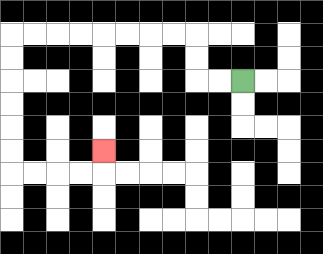{'start': '[10, 3]', 'end': '[4, 6]', 'path_directions': 'L,L,U,U,L,L,L,L,L,L,L,L,D,D,D,D,D,D,R,R,R,R,U', 'path_coordinates': '[[10, 3], [9, 3], [8, 3], [8, 2], [8, 1], [7, 1], [6, 1], [5, 1], [4, 1], [3, 1], [2, 1], [1, 1], [0, 1], [0, 2], [0, 3], [0, 4], [0, 5], [0, 6], [0, 7], [1, 7], [2, 7], [3, 7], [4, 7], [4, 6]]'}